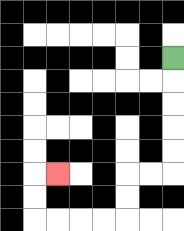{'start': '[7, 2]', 'end': '[2, 7]', 'path_directions': 'D,D,D,D,D,L,L,D,D,L,L,L,L,U,U,R', 'path_coordinates': '[[7, 2], [7, 3], [7, 4], [7, 5], [7, 6], [7, 7], [6, 7], [5, 7], [5, 8], [5, 9], [4, 9], [3, 9], [2, 9], [1, 9], [1, 8], [1, 7], [2, 7]]'}